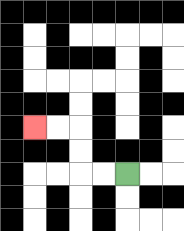{'start': '[5, 7]', 'end': '[1, 5]', 'path_directions': 'L,L,U,U,L,L', 'path_coordinates': '[[5, 7], [4, 7], [3, 7], [3, 6], [3, 5], [2, 5], [1, 5]]'}